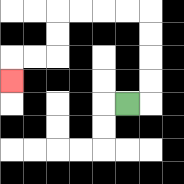{'start': '[5, 4]', 'end': '[0, 3]', 'path_directions': 'R,U,U,U,U,L,L,L,L,D,D,L,L,D', 'path_coordinates': '[[5, 4], [6, 4], [6, 3], [6, 2], [6, 1], [6, 0], [5, 0], [4, 0], [3, 0], [2, 0], [2, 1], [2, 2], [1, 2], [0, 2], [0, 3]]'}